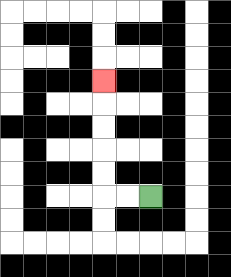{'start': '[6, 8]', 'end': '[4, 3]', 'path_directions': 'L,L,U,U,U,U,U', 'path_coordinates': '[[6, 8], [5, 8], [4, 8], [4, 7], [4, 6], [4, 5], [4, 4], [4, 3]]'}